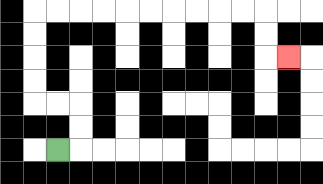{'start': '[2, 6]', 'end': '[12, 2]', 'path_directions': 'R,U,U,L,L,U,U,U,U,R,R,R,R,R,R,R,R,R,R,D,D,R', 'path_coordinates': '[[2, 6], [3, 6], [3, 5], [3, 4], [2, 4], [1, 4], [1, 3], [1, 2], [1, 1], [1, 0], [2, 0], [3, 0], [4, 0], [5, 0], [6, 0], [7, 0], [8, 0], [9, 0], [10, 0], [11, 0], [11, 1], [11, 2], [12, 2]]'}